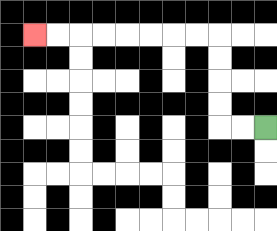{'start': '[11, 5]', 'end': '[1, 1]', 'path_directions': 'L,L,U,U,U,U,L,L,L,L,L,L,L,L', 'path_coordinates': '[[11, 5], [10, 5], [9, 5], [9, 4], [9, 3], [9, 2], [9, 1], [8, 1], [7, 1], [6, 1], [5, 1], [4, 1], [3, 1], [2, 1], [1, 1]]'}